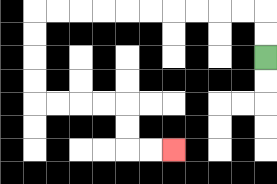{'start': '[11, 2]', 'end': '[7, 6]', 'path_directions': 'U,U,L,L,L,L,L,L,L,L,L,L,D,D,D,D,R,R,R,R,D,D,R,R', 'path_coordinates': '[[11, 2], [11, 1], [11, 0], [10, 0], [9, 0], [8, 0], [7, 0], [6, 0], [5, 0], [4, 0], [3, 0], [2, 0], [1, 0], [1, 1], [1, 2], [1, 3], [1, 4], [2, 4], [3, 4], [4, 4], [5, 4], [5, 5], [5, 6], [6, 6], [7, 6]]'}